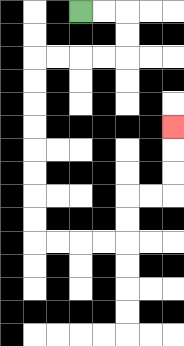{'start': '[3, 0]', 'end': '[7, 5]', 'path_directions': 'R,R,D,D,L,L,L,L,D,D,D,D,D,D,D,D,R,R,R,R,U,U,R,R,U,U,U', 'path_coordinates': '[[3, 0], [4, 0], [5, 0], [5, 1], [5, 2], [4, 2], [3, 2], [2, 2], [1, 2], [1, 3], [1, 4], [1, 5], [1, 6], [1, 7], [1, 8], [1, 9], [1, 10], [2, 10], [3, 10], [4, 10], [5, 10], [5, 9], [5, 8], [6, 8], [7, 8], [7, 7], [7, 6], [7, 5]]'}